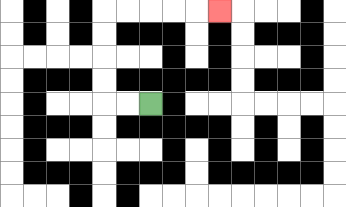{'start': '[6, 4]', 'end': '[9, 0]', 'path_directions': 'L,L,U,U,U,U,R,R,R,R,R', 'path_coordinates': '[[6, 4], [5, 4], [4, 4], [4, 3], [4, 2], [4, 1], [4, 0], [5, 0], [6, 0], [7, 0], [8, 0], [9, 0]]'}